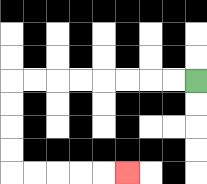{'start': '[8, 3]', 'end': '[5, 7]', 'path_directions': 'L,L,L,L,L,L,L,L,D,D,D,D,R,R,R,R,R', 'path_coordinates': '[[8, 3], [7, 3], [6, 3], [5, 3], [4, 3], [3, 3], [2, 3], [1, 3], [0, 3], [0, 4], [0, 5], [0, 6], [0, 7], [1, 7], [2, 7], [3, 7], [4, 7], [5, 7]]'}